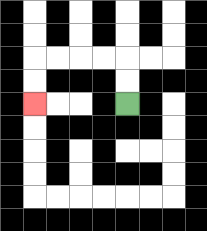{'start': '[5, 4]', 'end': '[1, 4]', 'path_directions': 'U,U,L,L,L,L,D,D', 'path_coordinates': '[[5, 4], [5, 3], [5, 2], [4, 2], [3, 2], [2, 2], [1, 2], [1, 3], [1, 4]]'}